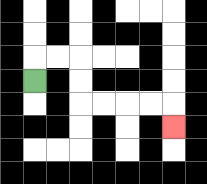{'start': '[1, 3]', 'end': '[7, 5]', 'path_directions': 'U,R,R,D,D,R,R,R,R,D', 'path_coordinates': '[[1, 3], [1, 2], [2, 2], [3, 2], [3, 3], [3, 4], [4, 4], [5, 4], [6, 4], [7, 4], [7, 5]]'}